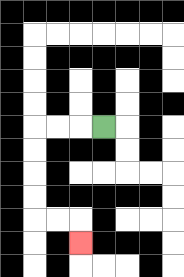{'start': '[4, 5]', 'end': '[3, 10]', 'path_directions': 'L,L,L,D,D,D,D,R,R,D', 'path_coordinates': '[[4, 5], [3, 5], [2, 5], [1, 5], [1, 6], [1, 7], [1, 8], [1, 9], [2, 9], [3, 9], [3, 10]]'}